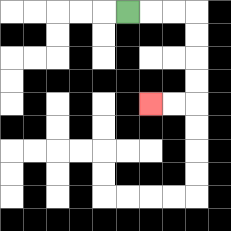{'start': '[5, 0]', 'end': '[6, 4]', 'path_directions': 'R,R,R,D,D,D,D,L,L', 'path_coordinates': '[[5, 0], [6, 0], [7, 0], [8, 0], [8, 1], [8, 2], [8, 3], [8, 4], [7, 4], [6, 4]]'}